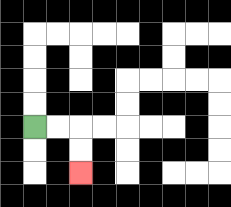{'start': '[1, 5]', 'end': '[3, 7]', 'path_directions': 'R,R,D,D', 'path_coordinates': '[[1, 5], [2, 5], [3, 5], [3, 6], [3, 7]]'}